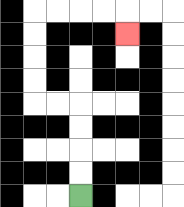{'start': '[3, 8]', 'end': '[5, 1]', 'path_directions': 'U,U,U,U,L,L,U,U,U,U,R,R,R,R,D', 'path_coordinates': '[[3, 8], [3, 7], [3, 6], [3, 5], [3, 4], [2, 4], [1, 4], [1, 3], [1, 2], [1, 1], [1, 0], [2, 0], [3, 0], [4, 0], [5, 0], [5, 1]]'}